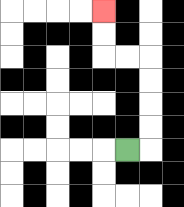{'start': '[5, 6]', 'end': '[4, 0]', 'path_directions': 'R,U,U,U,U,L,L,U,U', 'path_coordinates': '[[5, 6], [6, 6], [6, 5], [6, 4], [6, 3], [6, 2], [5, 2], [4, 2], [4, 1], [4, 0]]'}